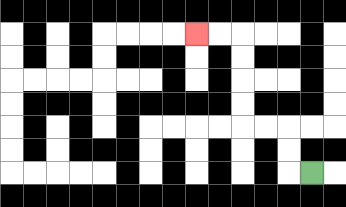{'start': '[13, 7]', 'end': '[8, 1]', 'path_directions': 'L,U,U,L,L,U,U,U,U,L,L', 'path_coordinates': '[[13, 7], [12, 7], [12, 6], [12, 5], [11, 5], [10, 5], [10, 4], [10, 3], [10, 2], [10, 1], [9, 1], [8, 1]]'}